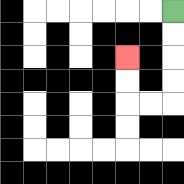{'start': '[7, 0]', 'end': '[5, 2]', 'path_directions': 'D,D,D,D,L,L,U,U', 'path_coordinates': '[[7, 0], [7, 1], [7, 2], [7, 3], [7, 4], [6, 4], [5, 4], [5, 3], [5, 2]]'}